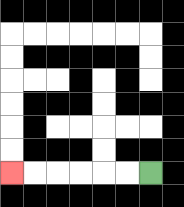{'start': '[6, 7]', 'end': '[0, 7]', 'path_directions': 'L,L,L,L,L,L', 'path_coordinates': '[[6, 7], [5, 7], [4, 7], [3, 7], [2, 7], [1, 7], [0, 7]]'}